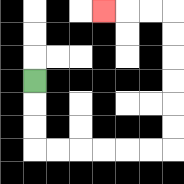{'start': '[1, 3]', 'end': '[4, 0]', 'path_directions': 'D,D,D,R,R,R,R,R,R,U,U,U,U,U,U,L,L,L', 'path_coordinates': '[[1, 3], [1, 4], [1, 5], [1, 6], [2, 6], [3, 6], [4, 6], [5, 6], [6, 6], [7, 6], [7, 5], [7, 4], [7, 3], [7, 2], [7, 1], [7, 0], [6, 0], [5, 0], [4, 0]]'}